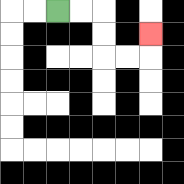{'start': '[2, 0]', 'end': '[6, 1]', 'path_directions': 'R,R,D,D,R,R,U', 'path_coordinates': '[[2, 0], [3, 0], [4, 0], [4, 1], [4, 2], [5, 2], [6, 2], [6, 1]]'}